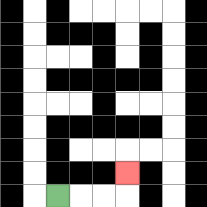{'start': '[2, 8]', 'end': '[5, 7]', 'path_directions': 'R,R,R,U', 'path_coordinates': '[[2, 8], [3, 8], [4, 8], [5, 8], [5, 7]]'}